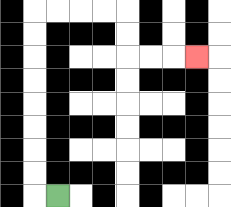{'start': '[2, 8]', 'end': '[8, 2]', 'path_directions': 'L,U,U,U,U,U,U,U,U,R,R,R,R,D,D,R,R,R', 'path_coordinates': '[[2, 8], [1, 8], [1, 7], [1, 6], [1, 5], [1, 4], [1, 3], [1, 2], [1, 1], [1, 0], [2, 0], [3, 0], [4, 0], [5, 0], [5, 1], [5, 2], [6, 2], [7, 2], [8, 2]]'}